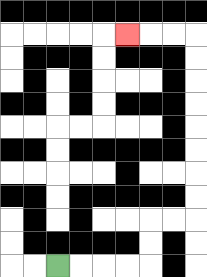{'start': '[2, 11]', 'end': '[5, 1]', 'path_directions': 'R,R,R,R,U,U,R,R,U,U,U,U,U,U,U,U,L,L,L', 'path_coordinates': '[[2, 11], [3, 11], [4, 11], [5, 11], [6, 11], [6, 10], [6, 9], [7, 9], [8, 9], [8, 8], [8, 7], [8, 6], [8, 5], [8, 4], [8, 3], [8, 2], [8, 1], [7, 1], [6, 1], [5, 1]]'}